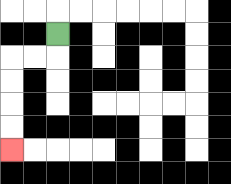{'start': '[2, 1]', 'end': '[0, 6]', 'path_directions': 'D,L,L,D,D,D,D', 'path_coordinates': '[[2, 1], [2, 2], [1, 2], [0, 2], [0, 3], [0, 4], [0, 5], [0, 6]]'}